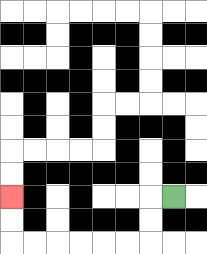{'start': '[7, 8]', 'end': '[0, 8]', 'path_directions': 'L,D,D,L,L,L,L,L,L,U,U', 'path_coordinates': '[[7, 8], [6, 8], [6, 9], [6, 10], [5, 10], [4, 10], [3, 10], [2, 10], [1, 10], [0, 10], [0, 9], [0, 8]]'}